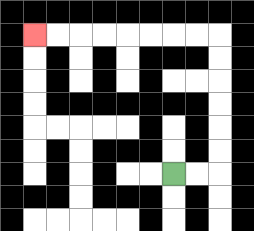{'start': '[7, 7]', 'end': '[1, 1]', 'path_directions': 'R,R,U,U,U,U,U,U,L,L,L,L,L,L,L,L', 'path_coordinates': '[[7, 7], [8, 7], [9, 7], [9, 6], [9, 5], [9, 4], [9, 3], [9, 2], [9, 1], [8, 1], [7, 1], [6, 1], [5, 1], [4, 1], [3, 1], [2, 1], [1, 1]]'}